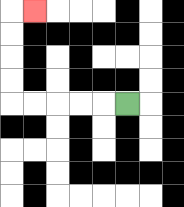{'start': '[5, 4]', 'end': '[1, 0]', 'path_directions': 'L,L,L,L,L,U,U,U,U,R', 'path_coordinates': '[[5, 4], [4, 4], [3, 4], [2, 4], [1, 4], [0, 4], [0, 3], [0, 2], [0, 1], [0, 0], [1, 0]]'}